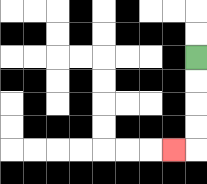{'start': '[8, 2]', 'end': '[7, 6]', 'path_directions': 'D,D,D,D,L', 'path_coordinates': '[[8, 2], [8, 3], [8, 4], [8, 5], [8, 6], [7, 6]]'}